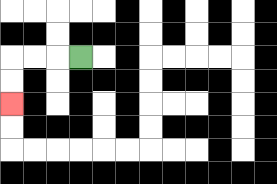{'start': '[3, 2]', 'end': '[0, 4]', 'path_directions': 'L,L,L,D,D', 'path_coordinates': '[[3, 2], [2, 2], [1, 2], [0, 2], [0, 3], [0, 4]]'}